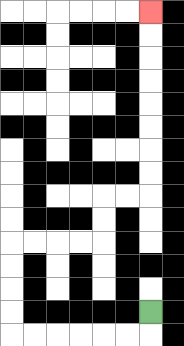{'start': '[6, 13]', 'end': '[6, 0]', 'path_directions': 'D,L,L,L,L,L,L,U,U,U,U,R,R,R,R,U,U,R,R,U,U,U,U,U,U,U,U', 'path_coordinates': '[[6, 13], [6, 14], [5, 14], [4, 14], [3, 14], [2, 14], [1, 14], [0, 14], [0, 13], [0, 12], [0, 11], [0, 10], [1, 10], [2, 10], [3, 10], [4, 10], [4, 9], [4, 8], [5, 8], [6, 8], [6, 7], [6, 6], [6, 5], [6, 4], [6, 3], [6, 2], [6, 1], [6, 0]]'}